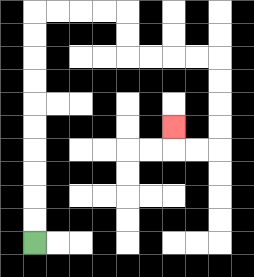{'start': '[1, 10]', 'end': '[7, 5]', 'path_directions': 'U,U,U,U,U,U,U,U,U,U,R,R,R,R,D,D,R,R,R,R,D,D,D,D,L,L,U', 'path_coordinates': '[[1, 10], [1, 9], [1, 8], [1, 7], [1, 6], [1, 5], [1, 4], [1, 3], [1, 2], [1, 1], [1, 0], [2, 0], [3, 0], [4, 0], [5, 0], [5, 1], [5, 2], [6, 2], [7, 2], [8, 2], [9, 2], [9, 3], [9, 4], [9, 5], [9, 6], [8, 6], [7, 6], [7, 5]]'}